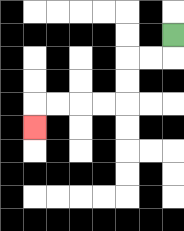{'start': '[7, 1]', 'end': '[1, 5]', 'path_directions': 'D,L,L,D,D,L,L,L,L,D', 'path_coordinates': '[[7, 1], [7, 2], [6, 2], [5, 2], [5, 3], [5, 4], [4, 4], [3, 4], [2, 4], [1, 4], [1, 5]]'}